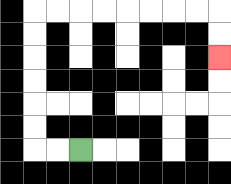{'start': '[3, 6]', 'end': '[9, 2]', 'path_directions': 'L,L,U,U,U,U,U,U,R,R,R,R,R,R,R,R,D,D', 'path_coordinates': '[[3, 6], [2, 6], [1, 6], [1, 5], [1, 4], [1, 3], [1, 2], [1, 1], [1, 0], [2, 0], [3, 0], [4, 0], [5, 0], [6, 0], [7, 0], [8, 0], [9, 0], [9, 1], [9, 2]]'}